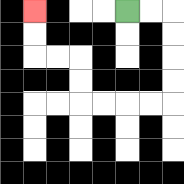{'start': '[5, 0]', 'end': '[1, 0]', 'path_directions': 'R,R,D,D,D,D,L,L,L,L,U,U,L,L,U,U', 'path_coordinates': '[[5, 0], [6, 0], [7, 0], [7, 1], [7, 2], [7, 3], [7, 4], [6, 4], [5, 4], [4, 4], [3, 4], [3, 3], [3, 2], [2, 2], [1, 2], [1, 1], [1, 0]]'}